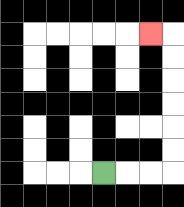{'start': '[4, 7]', 'end': '[6, 1]', 'path_directions': 'R,R,R,U,U,U,U,U,U,L', 'path_coordinates': '[[4, 7], [5, 7], [6, 7], [7, 7], [7, 6], [7, 5], [7, 4], [7, 3], [7, 2], [7, 1], [6, 1]]'}